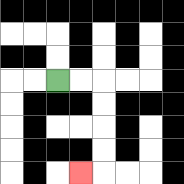{'start': '[2, 3]', 'end': '[3, 7]', 'path_directions': 'R,R,D,D,D,D,L', 'path_coordinates': '[[2, 3], [3, 3], [4, 3], [4, 4], [4, 5], [4, 6], [4, 7], [3, 7]]'}